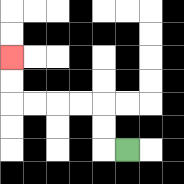{'start': '[5, 6]', 'end': '[0, 2]', 'path_directions': 'L,U,U,L,L,L,L,U,U', 'path_coordinates': '[[5, 6], [4, 6], [4, 5], [4, 4], [3, 4], [2, 4], [1, 4], [0, 4], [0, 3], [0, 2]]'}